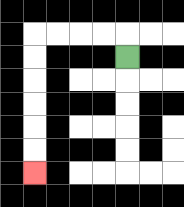{'start': '[5, 2]', 'end': '[1, 7]', 'path_directions': 'U,L,L,L,L,D,D,D,D,D,D', 'path_coordinates': '[[5, 2], [5, 1], [4, 1], [3, 1], [2, 1], [1, 1], [1, 2], [1, 3], [1, 4], [1, 5], [1, 6], [1, 7]]'}